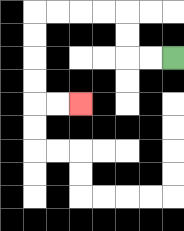{'start': '[7, 2]', 'end': '[3, 4]', 'path_directions': 'L,L,U,U,L,L,L,L,D,D,D,D,R,R', 'path_coordinates': '[[7, 2], [6, 2], [5, 2], [5, 1], [5, 0], [4, 0], [3, 0], [2, 0], [1, 0], [1, 1], [1, 2], [1, 3], [1, 4], [2, 4], [3, 4]]'}